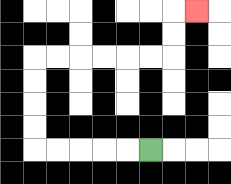{'start': '[6, 6]', 'end': '[8, 0]', 'path_directions': 'L,L,L,L,L,U,U,U,U,R,R,R,R,R,R,U,U,R', 'path_coordinates': '[[6, 6], [5, 6], [4, 6], [3, 6], [2, 6], [1, 6], [1, 5], [1, 4], [1, 3], [1, 2], [2, 2], [3, 2], [4, 2], [5, 2], [6, 2], [7, 2], [7, 1], [7, 0], [8, 0]]'}